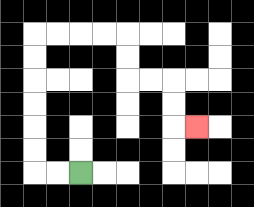{'start': '[3, 7]', 'end': '[8, 5]', 'path_directions': 'L,L,U,U,U,U,U,U,R,R,R,R,D,D,R,R,D,D,R', 'path_coordinates': '[[3, 7], [2, 7], [1, 7], [1, 6], [1, 5], [1, 4], [1, 3], [1, 2], [1, 1], [2, 1], [3, 1], [4, 1], [5, 1], [5, 2], [5, 3], [6, 3], [7, 3], [7, 4], [7, 5], [8, 5]]'}